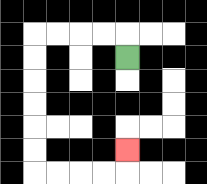{'start': '[5, 2]', 'end': '[5, 6]', 'path_directions': 'U,L,L,L,L,D,D,D,D,D,D,R,R,R,R,U', 'path_coordinates': '[[5, 2], [5, 1], [4, 1], [3, 1], [2, 1], [1, 1], [1, 2], [1, 3], [1, 4], [1, 5], [1, 6], [1, 7], [2, 7], [3, 7], [4, 7], [5, 7], [5, 6]]'}